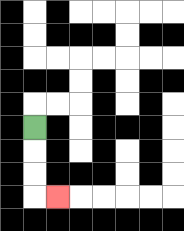{'start': '[1, 5]', 'end': '[2, 8]', 'path_directions': 'D,D,D,R', 'path_coordinates': '[[1, 5], [1, 6], [1, 7], [1, 8], [2, 8]]'}